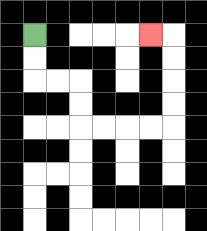{'start': '[1, 1]', 'end': '[6, 1]', 'path_directions': 'D,D,R,R,D,D,R,R,R,R,U,U,U,U,L', 'path_coordinates': '[[1, 1], [1, 2], [1, 3], [2, 3], [3, 3], [3, 4], [3, 5], [4, 5], [5, 5], [6, 5], [7, 5], [7, 4], [7, 3], [7, 2], [7, 1], [6, 1]]'}